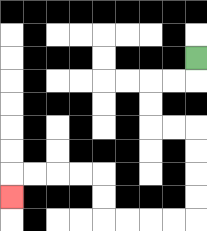{'start': '[8, 2]', 'end': '[0, 8]', 'path_directions': 'D,L,L,D,D,R,R,D,D,D,D,L,L,L,L,U,U,L,L,L,L,D', 'path_coordinates': '[[8, 2], [8, 3], [7, 3], [6, 3], [6, 4], [6, 5], [7, 5], [8, 5], [8, 6], [8, 7], [8, 8], [8, 9], [7, 9], [6, 9], [5, 9], [4, 9], [4, 8], [4, 7], [3, 7], [2, 7], [1, 7], [0, 7], [0, 8]]'}